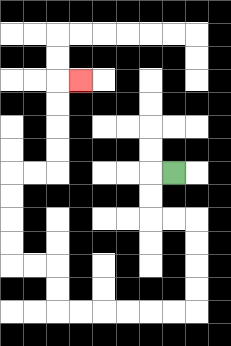{'start': '[7, 7]', 'end': '[3, 3]', 'path_directions': 'L,D,D,R,R,D,D,D,D,L,L,L,L,L,L,U,U,L,L,U,U,U,U,R,R,U,U,U,U,R', 'path_coordinates': '[[7, 7], [6, 7], [6, 8], [6, 9], [7, 9], [8, 9], [8, 10], [8, 11], [8, 12], [8, 13], [7, 13], [6, 13], [5, 13], [4, 13], [3, 13], [2, 13], [2, 12], [2, 11], [1, 11], [0, 11], [0, 10], [0, 9], [0, 8], [0, 7], [1, 7], [2, 7], [2, 6], [2, 5], [2, 4], [2, 3], [3, 3]]'}